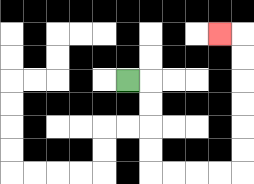{'start': '[5, 3]', 'end': '[9, 1]', 'path_directions': 'R,D,D,D,D,R,R,R,R,U,U,U,U,U,U,L', 'path_coordinates': '[[5, 3], [6, 3], [6, 4], [6, 5], [6, 6], [6, 7], [7, 7], [8, 7], [9, 7], [10, 7], [10, 6], [10, 5], [10, 4], [10, 3], [10, 2], [10, 1], [9, 1]]'}